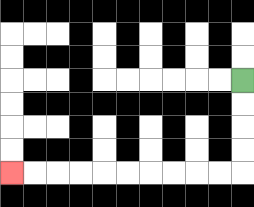{'start': '[10, 3]', 'end': '[0, 7]', 'path_directions': 'D,D,D,D,L,L,L,L,L,L,L,L,L,L', 'path_coordinates': '[[10, 3], [10, 4], [10, 5], [10, 6], [10, 7], [9, 7], [8, 7], [7, 7], [6, 7], [5, 7], [4, 7], [3, 7], [2, 7], [1, 7], [0, 7]]'}